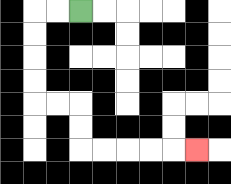{'start': '[3, 0]', 'end': '[8, 6]', 'path_directions': 'L,L,D,D,D,D,R,R,D,D,R,R,R,R,R', 'path_coordinates': '[[3, 0], [2, 0], [1, 0], [1, 1], [1, 2], [1, 3], [1, 4], [2, 4], [3, 4], [3, 5], [3, 6], [4, 6], [5, 6], [6, 6], [7, 6], [8, 6]]'}